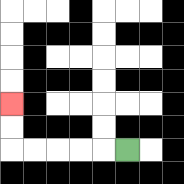{'start': '[5, 6]', 'end': '[0, 4]', 'path_directions': 'L,L,L,L,L,U,U', 'path_coordinates': '[[5, 6], [4, 6], [3, 6], [2, 6], [1, 6], [0, 6], [0, 5], [0, 4]]'}